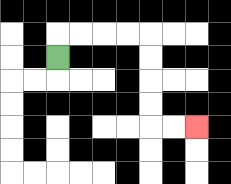{'start': '[2, 2]', 'end': '[8, 5]', 'path_directions': 'U,R,R,R,R,D,D,D,D,R,R', 'path_coordinates': '[[2, 2], [2, 1], [3, 1], [4, 1], [5, 1], [6, 1], [6, 2], [6, 3], [6, 4], [6, 5], [7, 5], [8, 5]]'}